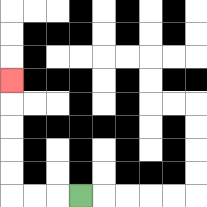{'start': '[3, 8]', 'end': '[0, 3]', 'path_directions': 'L,L,L,U,U,U,U,U', 'path_coordinates': '[[3, 8], [2, 8], [1, 8], [0, 8], [0, 7], [0, 6], [0, 5], [0, 4], [0, 3]]'}